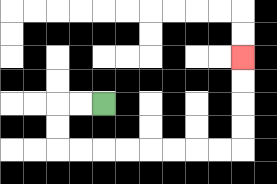{'start': '[4, 4]', 'end': '[10, 2]', 'path_directions': 'L,L,D,D,R,R,R,R,R,R,R,R,U,U,U,U', 'path_coordinates': '[[4, 4], [3, 4], [2, 4], [2, 5], [2, 6], [3, 6], [4, 6], [5, 6], [6, 6], [7, 6], [8, 6], [9, 6], [10, 6], [10, 5], [10, 4], [10, 3], [10, 2]]'}